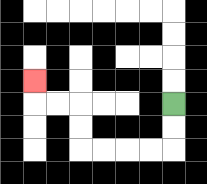{'start': '[7, 4]', 'end': '[1, 3]', 'path_directions': 'D,D,L,L,L,L,U,U,L,L,U', 'path_coordinates': '[[7, 4], [7, 5], [7, 6], [6, 6], [5, 6], [4, 6], [3, 6], [3, 5], [3, 4], [2, 4], [1, 4], [1, 3]]'}